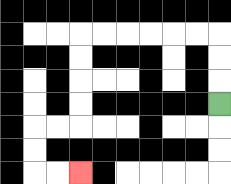{'start': '[9, 4]', 'end': '[3, 7]', 'path_directions': 'U,U,U,L,L,L,L,L,L,D,D,D,D,L,L,D,D,R,R', 'path_coordinates': '[[9, 4], [9, 3], [9, 2], [9, 1], [8, 1], [7, 1], [6, 1], [5, 1], [4, 1], [3, 1], [3, 2], [3, 3], [3, 4], [3, 5], [2, 5], [1, 5], [1, 6], [1, 7], [2, 7], [3, 7]]'}